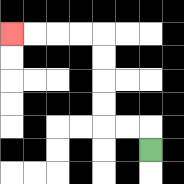{'start': '[6, 6]', 'end': '[0, 1]', 'path_directions': 'U,L,L,U,U,U,U,L,L,L,L', 'path_coordinates': '[[6, 6], [6, 5], [5, 5], [4, 5], [4, 4], [4, 3], [4, 2], [4, 1], [3, 1], [2, 1], [1, 1], [0, 1]]'}